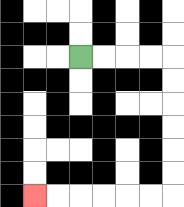{'start': '[3, 2]', 'end': '[1, 8]', 'path_directions': 'R,R,R,R,D,D,D,D,D,D,L,L,L,L,L,L', 'path_coordinates': '[[3, 2], [4, 2], [5, 2], [6, 2], [7, 2], [7, 3], [7, 4], [7, 5], [7, 6], [7, 7], [7, 8], [6, 8], [5, 8], [4, 8], [3, 8], [2, 8], [1, 8]]'}